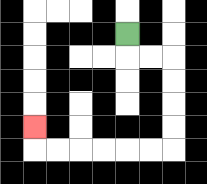{'start': '[5, 1]', 'end': '[1, 5]', 'path_directions': 'D,R,R,D,D,D,D,L,L,L,L,L,L,U', 'path_coordinates': '[[5, 1], [5, 2], [6, 2], [7, 2], [7, 3], [7, 4], [7, 5], [7, 6], [6, 6], [5, 6], [4, 6], [3, 6], [2, 6], [1, 6], [1, 5]]'}